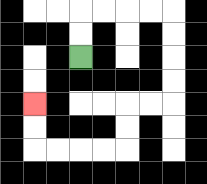{'start': '[3, 2]', 'end': '[1, 4]', 'path_directions': 'U,U,R,R,R,R,D,D,D,D,L,L,D,D,L,L,L,L,U,U', 'path_coordinates': '[[3, 2], [3, 1], [3, 0], [4, 0], [5, 0], [6, 0], [7, 0], [7, 1], [7, 2], [7, 3], [7, 4], [6, 4], [5, 4], [5, 5], [5, 6], [4, 6], [3, 6], [2, 6], [1, 6], [1, 5], [1, 4]]'}